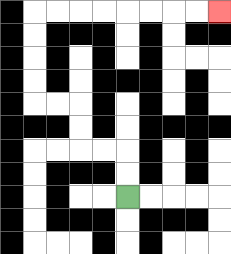{'start': '[5, 8]', 'end': '[9, 0]', 'path_directions': 'U,U,L,L,U,U,L,L,U,U,U,U,R,R,R,R,R,R,R,R', 'path_coordinates': '[[5, 8], [5, 7], [5, 6], [4, 6], [3, 6], [3, 5], [3, 4], [2, 4], [1, 4], [1, 3], [1, 2], [1, 1], [1, 0], [2, 0], [3, 0], [4, 0], [5, 0], [6, 0], [7, 0], [8, 0], [9, 0]]'}